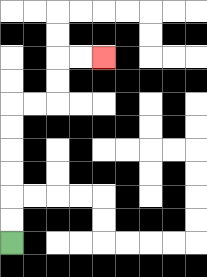{'start': '[0, 10]', 'end': '[4, 2]', 'path_directions': 'U,U,U,U,U,U,R,R,U,U,R,R', 'path_coordinates': '[[0, 10], [0, 9], [0, 8], [0, 7], [0, 6], [0, 5], [0, 4], [1, 4], [2, 4], [2, 3], [2, 2], [3, 2], [4, 2]]'}